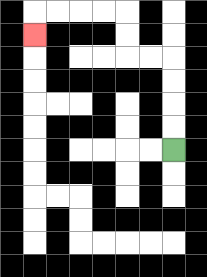{'start': '[7, 6]', 'end': '[1, 1]', 'path_directions': 'U,U,U,U,L,L,U,U,L,L,L,L,D', 'path_coordinates': '[[7, 6], [7, 5], [7, 4], [7, 3], [7, 2], [6, 2], [5, 2], [5, 1], [5, 0], [4, 0], [3, 0], [2, 0], [1, 0], [1, 1]]'}